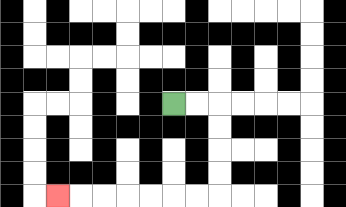{'start': '[7, 4]', 'end': '[2, 8]', 'path_directions': 'R,R,D,D,D,D,L,L,L,L,L,L,L', 'path_coordinates': '[[7, 4], [8, 4], [9, 4], [9, 5], [9, 6], [9, 7], [9, 8], [8, 8], [7, 8], [6, 8], [5, 8], [4, 8], [3, 8], [2, 8]]'}